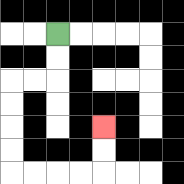{'start': '[2, 1]', 'end': '[4, 5]', 'path_directions': 'D,D,L,L,D,D,D,D,R,R,R,R,U,U', 'path_coordinates': '[[2, 1], [2, 2], [2, 3], [1, 3], [0, 3], [0, 4], [0, 5], [0, 6], [0, 7], [1, 7], [2, 7], [3, 7], [4, 7], [4, 6], [4, 5]]'}